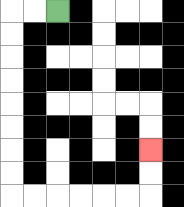{'start': '[2, 0]', 'end': '[6, 6]', 'path_directions': 'L,L,D,D,D,D,D,D,D,D,R,R,R,R,R,R,U,U', 'path_coordinates': '[[2, 0], [1, 0], [0, 0], [0, 1], [0, 2], [0, 3], [0, 4], [0, 5], [0, 6], [0, 7], [0, 8], [1, 8], [2, 8], [3, 8], [4, 8], [5, 8], [6, 8], [6, 7], [6, 6]]'}